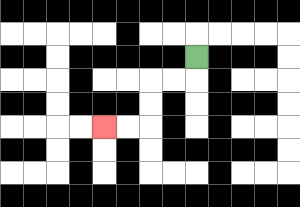{'start': '[8, 2]', 'end': '[4, 5]', 'path_directions': 'D,L,L,D,D,L,L', 'path_coordinates': '[[8, 2], [8, 3], [7, 3], [6, 3], [6, 4], [6, 5], [5, 5], [4, 5]]'}